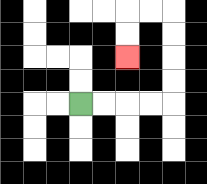{'start': '[3, 4]', 'end': '[5, 2]', 'path_directions': 'R,R,R,R,U,U,U,U,L,L,D,D', 'path_coordinates': '[[3, 4], [4, 4], [5, 4], [6, 4], [7, 4], [7, 3], [7, 2], [7, 1], [7, 0], [6, 0], [5, 0], [5, 1], [5, 2]]'}